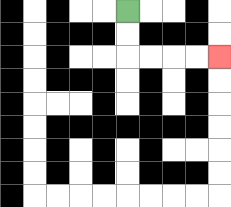{'start': '[5, 0]', 'end': '[9, 2]', 'path_directions': 'D,D,R,R,R,R', 'path_coordinates': '[[5, 0], [5, 1], [5, 2], [6, 2], [7, 2], [8, 2], [9, 2]]'}